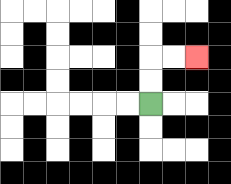{'start': '[6, 4]', 'end': '[8, 2]', 'path_directions': 'U,U,R,R', 'path_coordinates': '[[6, 4], [6, 3], [6, 2], [7, 2], [8, 2]]'}